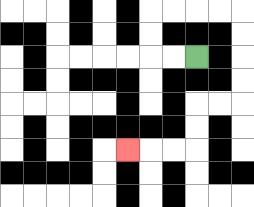{'start': '[8, 2]', 'end': '[5, 6]', 'path_directions': 'L,L,U,U,R,R,R,R,D,D,D,D,L,L,D,D,L,L,L', 'path_coordinates': '[[8, 2], [7, 2], [6, 2], [6, 1], [6, 0], [7, 0], [8, 0], [9, 0], [10, 0], [10, 1], [10, 2], [10, 3], [10, 4], [9, 4], [8, 4], [8, 5], [8, 6], [7, 6], [6, 6], [5, 6]]'}